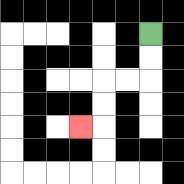{'start': '[6, 1]', 'end': '[3, 5]', 'path_directions': 'D,D,L,L,D,D,L', 'path_coordinates': '[[6, 1], [6, 2], [6, 3], [5, 3], [4, 3], [4, 4], [4, 5], [3, 5]]'}